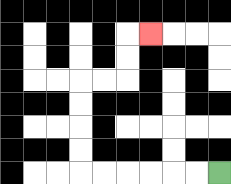{'start': '[9, 7]', 'end': '[6, 1]', 'path_directions': 'L,L,L,L,L,L,U,U,U,U,R,R,U,U,R', 'path_coordinates': '[[9, 7], [8, 7], [7, 7], [6, 7], [5, 7], [4, 7], [3, 7], [3, 6], [3, 5], [3, 4], [3, 3], [4, 3], [5, 3], [5, 2], [5, 1], [6, 1]]'}